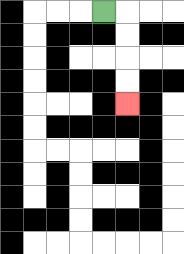{'start': '[4, 0]', 'end': '[5, 4]', 'path_directions': 'R,D,D,D,D', 'path_coordinates': '[[4, 0], [5, 0], [5, 1], [5, 2], [5, 3], [5, 4]]'}